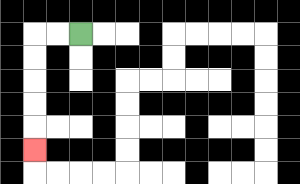{'start': '[3, 1]', 'end': '[1, 6]', 'path_directions': 'L,L,D,D,D,D,D', 'path_coordinates': '[[3, 1], [2, 1], [1, 1], [1, 2], [1, 3], [1, 4], [1, 5], [1, 6]]'}